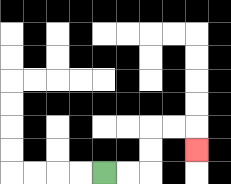{'start': '[4, 7]', 'end': '[8, 6]', 'path_directions': 'R,R,U,U,R,R,D', 'path_coordinates': '[[4, 7], [5, 7], [6, 7], [6, 6], [6, 5], [7, 5], [8, 5], [8, 6]]'}